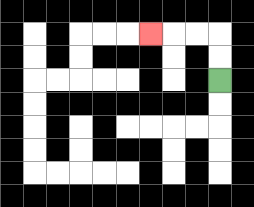{'start': '[9, 3]', 'end': '[6, 1]', 'path_directions': 'U,U,L,L,L', 'path_coordinates': '[[9, 3], [9, 2], [9, 1], [8, 1], [7, 1], [6, 1]]'}